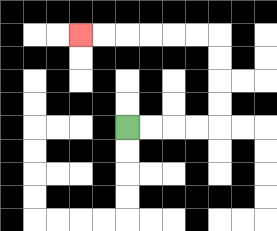{'start': '[5, 5]', 'end': '[3, 1]', 'path_directions': 'R,R,R,R,U,U,U,U,L,L,L,L,L,L', 'path_coordinates': '[[5, 5], [6, 5], [7, 5], [8, 5], [9, 5], [9, 4], [9, 3], [9, 2], [9, 1], [8, 1], [7, 1], [6, 1], [5, 1], [4, 1], [3, 1]]'}